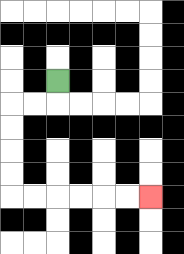{'start': '[2, 3]', 'end': '[6, 8]', 'path_directions': 'D,L,L,D,D,D,D,R,R,R,R,R,R', 'path_coordinates': '[[2, 3], [2, 4], [1, 4], [0, 4], [0, 5], [0, 6], [0, 7], [0, 8], [1, 8], [2, 8], [3, 8], [4, 8], [5, 8], [6, 8]]'}